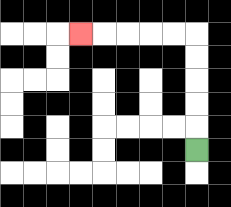{'start': '[8, 6]', 'end': '[3, 1]', 'path_directions': 'U,U,U,U,U,L,L,L,L,L', 'path_coordinates': '[[8, 6], [8, 5], [8, 4], [8, 3], [8, 2], [8, 1], [7, 1], [6, 1], [5, 1], [4, 1], [3, 1]]'}